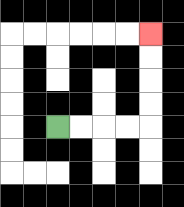{'start': '[2, 5]', 'end': '[6, 1]', 'path_directions': 'R,R,R,R,U,U,U,U', 'path_coordinates': '[[2, 5], [3, 5], [4, 5], [5, 5], [6, 5], [6, 4], [6, 3], [6, 2], [6, 1]]'}